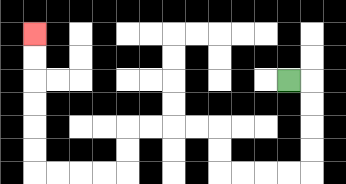{'start': '[12, 3]', 'end': '[1, 1]', 'path_directions': 'R,D,D,D,D,L,L,L,L,U,U,L,L,L,L,D,D,L,L,L,L,U,U,U,U,U,U', 'path_coordinates': '[[12, 3], [13, 3], [13, 4], [13, 5], [13, 6], [13, 7], [12, 7], [11, 7], [10, 7], [9, 7], [9, 6], [9, 5], [8, 5], [7, 5], [6, 5], [5, 5], [5, 6], [5, 7], [4, 7], [3, 7], [2, 7], [1, 7], [1, 6], [1, 5], [1, 4], [1, 3], [1, 2], [1, 1]]'}